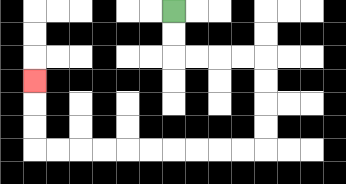{'start': '[7, 0]', 'end': '[1, 3]', 'path_directions': 'D,D,R,R,R,R,D,D,D,D,L,L,L,L,L,L,L,L,L,L,U,U,U', 'path_coordinates': '[[7, 0], [7, 1], [7, 2], [8, 2], [9, 2], [10, 2], [11, 2], [11, 3], [11, 4], [11, 5], [11, 6], [10, 6], [9, 6], [8, 6], [7, 6], [6, 6], [5, 6], [4, 6], [3, 6], [2, 6], [1, 6], [1, 5], [1, 4], [1, 3]]'}